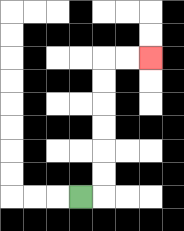{'start': '[3, 8]', 'end': '[6, 2]', 'path_directions': 'R,U,U,U,U,U,U,R,R', 'path_coordinates': '[[3, 8], [4, 8], [4, 7], [4, 6], [4, 5], [4, 4], [4, 3], [4, 2], [5, 2], [6, 2]]'}